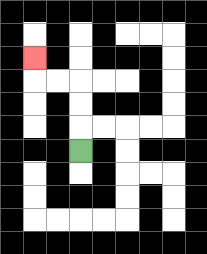{'start': '[3, 6]', 'end': '[1, 2]', 'path_directions': 'U,U,U,L,L,U', 'path_coordinates': '[[3, 6], [3, 5], [3, 4], [3, 3], [2, 3], [1, 3], [1, 2]]'}